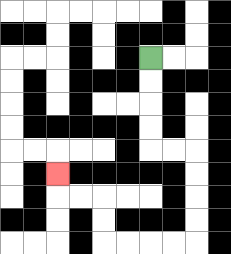{'start': '[6, 2]', 'end': '[2, 7]', 'path_directions': 'D,D,D,D,R,R,D,D,D,D,L,L,L,L,U,U,L,L,U', 'path_coordinates': '[[6, 2], [6, 3], [6, 4], [6, 5], [6, 6], [7, 6], [8, 6], [8, 7], [8, 8], [8, 9], [8, 10], [7, 10], [6, 10], [5, 10], [4, 10], [4, 9], [4, 8], [3, 8], [2, 8], [2, 7]]'}